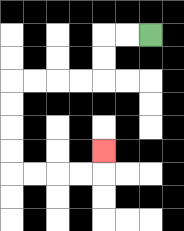{'start': '[6, 1]', 'end': '[4, 6]', 'path_directions': 'L,L,D,D,L,L,L,L,D,D,D,D,R,R,R,R,U', 'path_coordinates': '[[6, 1], [5, 1], [4, 1], [4, 2], [4, 3], [3, 3], [2, 3], [1, 3], [0, 3], [0, 4], [0, 5], [0, 6], [0, 7], [1, 7], [2, 7], [3, 7], [4, 7], [4, 6]]'}